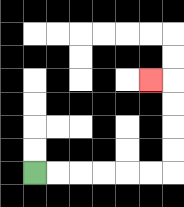{'start': '[1, 7]', 'end': '[6, 3]', 'path_directions': 'R,R,R,R,R,R,U,U,U,U,L', 'path_coordinates': '[[1, 7], [2, 7], [3, 7], [4, 7], [5, 7], [6, 7], [7, 7], [7, 6], [7, 5], [7, 4], [7, 3], [6, 3]]'}